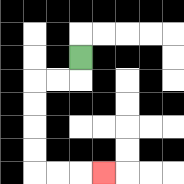{'start': '[3, 2]', 'end': '[4, 7]', 'path_directions': 'D,L,L,D,D,D,D,R,R,R', 'path_coordinates': '[[3, 2], [3, 3], [2, 3], [1, 3], [1, 4], [1, 5], [1, 6], [1, 7], [2, 7], [3, 7], [4, 7]]'}